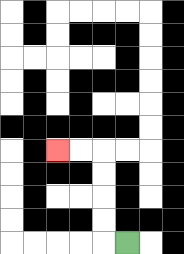{'start': '[5, 10]', 'end': '[2, 6]', 'path_directions': 'L,U,U,U,U,L,L', 'path_coordinates': '[[5, 10], [4, 10], [4, 9], [4, 8], [4, 7], [4, 6], [3, 6], [2, 6]]'}